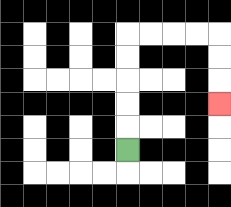{'start': '[5, 6]', 'end': '[9, 4]', 'path_directions': 'U,U,U,U,U,R,R,R,R,D,D,D', 'path_coordinates': '[[5, 6], [5, 5], [5, 4], [5, 3], [5, 2], [5, 1], [6, 1], [7, 1], [8, 1], [9, 1], [9, 2], [9, 3], [9, 4]]'}